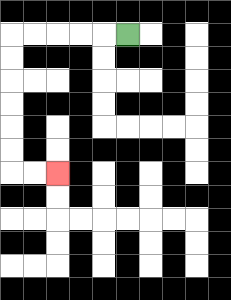{'start': '[5, 1]', 'end': '[2, 7]', 'path_directions': 'L,L,L,L,L,D,D,D,D,D,D,R,R', 'path_coordinates': '[[5, 1], [4, 1], [3, 1], [2, 1], [1, 1], [0, 1], [0, 2], [0, 3], [0, 4], [0, 5], [0, 6], [0, 7], [1, 7], [2, 7]]'}